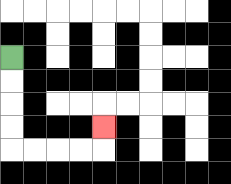{'start': '[0, 2]', 'end': '[4, 5]', 'path_directions': 'D,D,D,D,R,R,R,R,U', 'path_coordinates': '[[0, 2], [0, 3], [0, 4], [0, 5], [0, 6], [1, 6], [2, 6], [3, 6], [4, 6], [4, 5]]'}